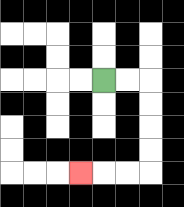{'start': '[4, 3]', 'end': '[3, 7]', 'path_directions': 'R,R,D,D,D,D,L,L,L', 'path_coordinates': '[[4, 3], [5, 3], [6, 3], [6, 4], [6, 5], [6, 6], [6, 7], [5, 7], [4, 7], [3, 7]]'}